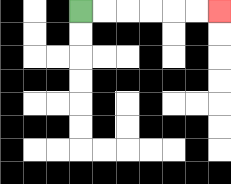{'start': '[3, 0]', 'end': '[9, 0]', 'path_directions': 'R,R,R,R,R,R', 'path_coordinates': '[[3, 0], [4, 0], [5, 0], [6, 0], [7, 0], [8, 0], [9, 0]]'}